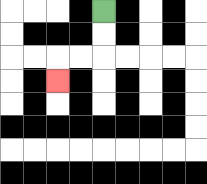{'start': '[4, 0]', 'end': '[2, 3]', 'path_directions': 'D,D,L,L,D', 'path_coordinates': '[[4, 0], [4, 1], [4, 2], [3, 2], [2, 2], [2, 3]]'}